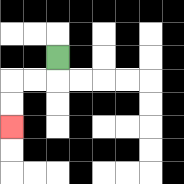{'start': '[2, 2]', 'end': '[0, 5]', 'path_directions': 'D,L,L,D,D', 'path_coordinates': '[[2, 2], [2, 3], [1, 3], [0, 3], [0, 4], [0, 5]]'}